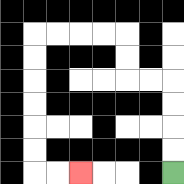{'start': '[7, 7]', 'end': '[3, 7]', 'path_directions': 'U,U,U,U,L,L,U,U,L,L,L,L,D,D,D,D,D,D,R,R', 'path_coordinates': '[[7, 7], [7, 6], [7, 5], [7, 4], [7, 3], [6, 3], [5, 3], [5, 2], [5, 1], [4, 1], [3, 1], [2, 1], [1, 1], [1, 2], [1, 3], [1, 4], [1, 5], [1, 6], [1, 7], [2, 7], [3, 7]]'}